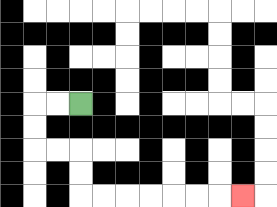{'start': '[3, 4]', 'end': '[10, 8]', 'path_directions': 'L,L,D,D,R,R,D,D,R,R,R,R,R,R,R', 'path_coordinates': '[[3, 4], [2, 4], [1, 4], [1, 5], [1, 6], [2, 6], [3, 6], [3, 7], [3, 8], [4, 8], [5, 8], [6, 8], [7, 8], [8, 8], [9, 8], [10, 8]]'}